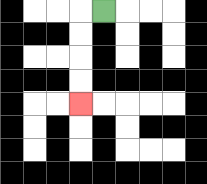{'start': '[4, 0]', 'end': '[3, 4]', 'path_directions': 'L,D,D,D,D', 'path_coordinates': '[[4, 0], [3, 0], [3, 1], [3, 2], [3, 3], [3, 4]]'}